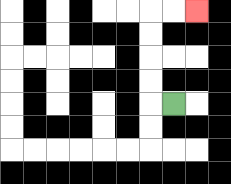{'start': '[7, 4]', 'end': '[8, 0]', 'path_directions': 'L,U,U,U,U,R,R', 'path_coordinates': '[[7, 4], [6, 4], [6, 3], [6, 2], [6, 1], [6, 0], [7, 0], [8, 0]]'}